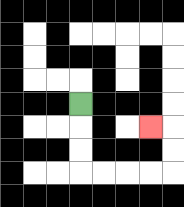{'start': '[3, 4]', 'end': '[6, 5]', 'path_directions': 'D,D,D,R,R,R,R,U,U,L', 'path_coordinates': '[[3, 4], [3, 5], [3, 6], [3, 7], [4, 7], [5, 7], [6, 7], [7, 7], [7, 6], [7, 5], [6, 5]]'}